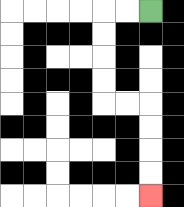{'start': '[6, 0]', 'end': '[6, 8]', 'path_directions': 'L,L,D,D,D,D,R,R,D,D,D,D', 'path_coordinates': '[[6, 0], [5, 0], [4, 0], [4, 1], [4, 2], [4, 3], [4, 4], [5, 4], [6, 4], [6, 5], [6, 6], [6, 7], [6, 8]]'}